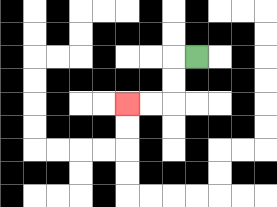{'start': '[8, 2]', 'end': '[5, 4]', 'path_directions': 'L,D,D,L,L', 'path_coordinates': '[[8, 2], [7, 2], [7, 3], [7, 4], [6, 4], [5, 4]]'}